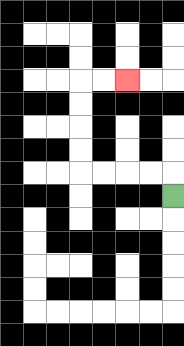{'start': '[7, 8]', 'end': '[5, 3]', 'path_directions': 'U,L,L,L,L,U,U,U,U,R,R', 'path_coordinates': '[[7, 8], [7, 7], [6, 7], [5, 7], [4, 7], [3, 7], [3, 6], [3, 5], [3, 4], [3, 3], [4, 3], [5, 3]]'}